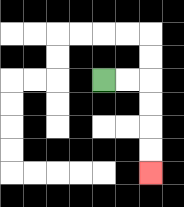{'start': '[4, 3]', 'end': '[6, 7]', 'path_directions': 'R,R,D,D,D,D', 'path_coordinates': '[[4, 3], [5, 3], [6, 3], [6, 4], [6, 5], [6, 6], [6, 7]]'}